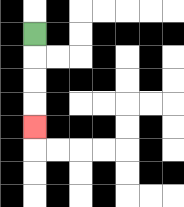{'start': '[1, 1]', 'end': '[1, 5]', 'path_directions': 'D,D,D,D', 'path_coordinates': '[[1, 1], [1, 2], [1, 3], [1, 4], [1, 5]]'}